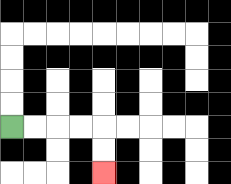{'start': '[0, 5]', 'end': '[4, 7]', 'path_directions': 'R,R,R,R,D,D', 'path_coordinates': '[[0, 5], [1, 5], [2, 5], [3, 5], [4, 5], [4, 6], [4, 7]]'}